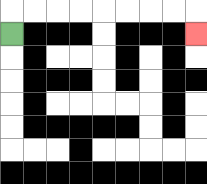{'start': '[0, 1]', 'end': '[8, 1]', 'path_directions': 'U,R,R,R,R,R,R,R,R,D', 'path_coordinates': '[[0, 1], [0, 0], [1, 0], [2, 0], [3, 0], [4, 0], [5, 0], [6, 0], [7, 0], [8, 0], [8, 1]]'}